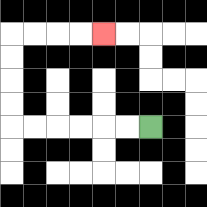{'start': '[6, 5]', 'end': '[4, 1]', 'path_directions': 'L,L,L,L,L,L,U,U,U,U,R,R,R,R', 'path_coordinates': '[[6, 5], [5, 5], [4, 5], [3, 5], [2, 5], [1, 5], [0, 5], [0, 4], [0, 3], [0, 2], [0, 1], [1, 1], [2, 1], [3, 1], [4, 1]]'}